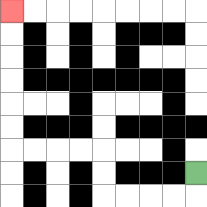{'start': '[8, 7]', 'end': '[0, 0]', 'path_directions': 'D,L,L,L,L,U,U,L,L,L,L,U,U,U,U,U,U', 'path_coordinates': '[[8, 7], [8, 8], [7, 8], [6, 8], [5, 8], [4, 8], [4, 7], [4, 6], [3, 6], [2, 6], [1, 6], [0, 6], [0, 5], [0, 4], [0, 3], [0, 2], [0, 1], [0, 0]]'}